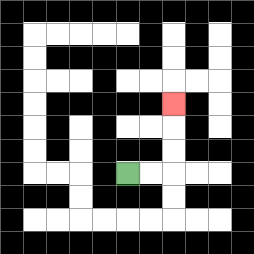{'start': '[5, 7]', 'end': '[7, 4]', 'path_directions': 'R,R,U,U,U', 'path_coordinates': '[[5, 7], [6, 7], [7, 7], [7, 6], [7, 5], [7, 4]]'}